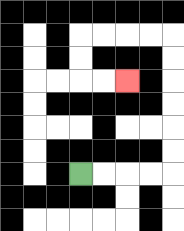{'start': '[3, 7]', 'end': '[5, 3]', 'path_directions': 'R,R,R,R,U,U,U,U,U,U,L,L,L,L,D,D,R,R', 'path_coordinates': '[[3, 7], [4, 7], [5, 7], [6, 7], [7, 7], [7, 6], [7, 5], [7, 4], [7, 3], [7, 2], [7, 1], [6, 1], [5, 1], [4, 1], [3, 1], [3, 2], [3, 3], [4, 3], [5, 3]]'}